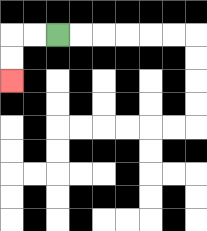{'start': '[2, 1]', 'end': '[0, 3]', 'path_directions': 'L,L,D,D', 'path_coordinates': '[[2, 1], [1, 1], [0, 1], [0, 2], [0, 3]]'}